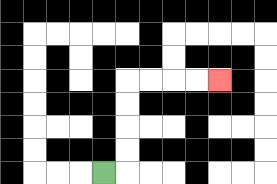{'start': '[4, 7]', 'end': '[9, 3]', 'path_directions': 'R,U,U,U,U,R,R,R,R', 'path_coordinates': '[[4, 7], [5, 7], [5, 6], [5, 5], [5, 4], [5, 3], [6, 3], [7, 3], [8, 3], [9, 3]]'}